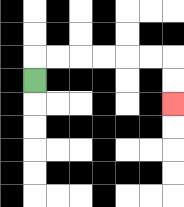{'start': '[1, 3]', 'end': '[7, 4]', 'path_directions': 'U,R,R,R,R,R,R,D,D', 'path_coordinates': '[[1, 3], [1, 2], [2, 2], [3, 2], [4, 2], [5, 2], [6, 2], [7, 2], [7, 3], [7, 4]]'}